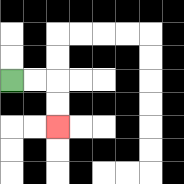{'start': '[0, 3]', 'end': '[2, 5]', 'path_directions': 'R,R,D,D', 'path_coordinates': '[[0, 3], [1, 3], [2, 3], [2, 4], [2, 5]]'}